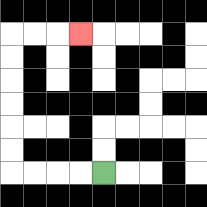{'start': '[4, 7]', 'end': '[3, 1]', 'path_directions': 'L,L,L,L,U,U,U,U,U,U,R,R,R', 'path_coordinates': '[[4, 7], [3, 7], [2, 7], [1, 7], [0, 7], [0, 6], [0, 5], [0, 4], [0, 3], [0, 2], [0, 1], [1, 1], [2, 1], [3, 1]]'}